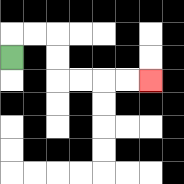{'start': '[0, 2]', 'end': '[6, 3]', 'path_directions': 'U,R,R,D,D,R,R,R,R', 'path_coordinates': '[[0, 2], [0, 1], [1, 1], [2, 1], [2, 2], [2, 3], [3, 3], [4, 3], [5, 3], [6, 3]]'}